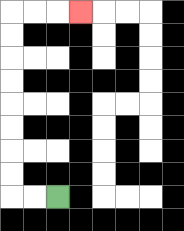{'start': '[2, 8]', 'end': '[3, 0]', 'path_directions': 'L,L,U,U,U,U,U,U,U,U,R,R,R', 'path_coordinates': '[[2, 8], [1, 8], [0, 8], [0, 7], [0, 6], [0, 5], [0, 4], [0, 3], [0, 2], [0, 1], [0, 0], [1, 0], [2, 0], [3, 0]]'}